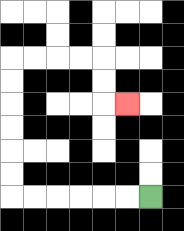{'start': '[6, 8]', 'end': '[5, 4]', 'path_directions': 'L,L,L,L,L,L,U,U,U,U,U,U,R,R,R,R,D,D,R', 'path_coordinates': '[[6, 8], [5, 8], [4, 8], [3, 8], [2, 8], [1, 8], [0, 8], [0, 7], [0, 6], [0, 5], [0, 4], [0, 3], [0, 2], [1, 2], [2, 2], [3, 2], [4, 2], [4, 3], [4, 4], [5, 4]]'}